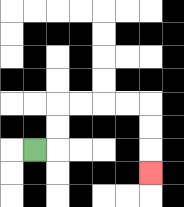{'start': '[1, 6]', 'end': '[6, 7]', 'path_directions': 'R,U,U,R,R,R,R,D,D,D', 'path_coordinates': '[[1, 6], [2, 6], [2, 5], [2, 4], [3, 4], [4, 4], [5, 4], [6, 4], [6, 5], [6, 6], [6, 7]]'}